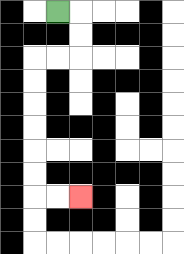{'start': '[2, 0]', 'end': '[3, 8]', 'path_directions': 'R,D,D,L,L,D,D,D,D,D,D,R,R', 'path_coordinates': '[[2, 0], [3, 0], [3, 1], [3, 2], [2, 2], [1, 2], [1, 3], [1, 4], [1, 5], [1, 6], [1, 7], [1, 8], [2, 8], [3, 8]]'}